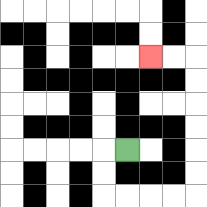{'start': '[5, 6]', 'end': '[6, 2]', 'path_directions': 'L,D,D,R,R,R,R,U,U,U,U,U,U,L,L', 'path_coordinates': '[[5, 6], [4, 6], [4, 7], [4, 8], [5, 8], [6, 8], [7, 8], [8, 8], [8, 7], [8, 6], [8, 5], [8, 4], [8, 3], [8, 2], [7, 2], [6, 2]]'}